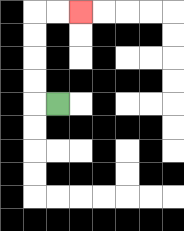{'start': '[2, 4]', 'end': '[3, 0]', 'path_directions': 'L,U,U,U,U,R,R', 'path_coordinates': '[[2, 4], [1, 4], [1, 3], [1, 2], [1, 1], [1, 0], [2, 0], [3, 0]]'}